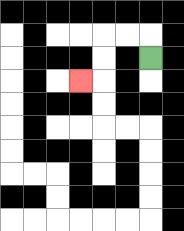{'start': '[6, 2]', 'end': '[3, 3]', 'path_directions': 'U,L,L,D,D,L', 'path_coordinates': '[[6, 2], [6, 1], [5, 1], [4, 1], [4, 2], [4, 3], [3, 3]]'}